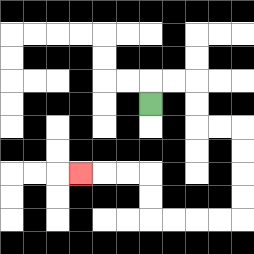{'start': '[6, 4]', 'end': '[3, 7]', 'path_directions': 'U,R,R,D,D,R,R,D,D,D,D,L,L,L,L,U,U,L,L,L', 'path_coordinates': '[[6, 4], [6, 3], [7, 3], [8, 3], [8, 4], [8, 5], [9, 5], [10, 5], [10, 6], [10, 7], [10, 8], [10, 9], [9, 9], [8, 9], [7, 9], [6, 9], [6, 8], [6, 7], [5, 7], [4, 7], [3, 7]]'}